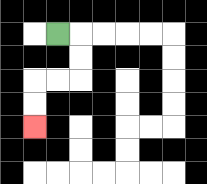{'start': '[2, 1]', 'end': '[1, 5]', 'path_directions': 'R,D,D,L,L,D,D', 'path_coordinates': '[[2, 1], [3, 1], [3, 2], [3, 3], [2, 3], [1, 3], [1, 4], [1, 5]]'}